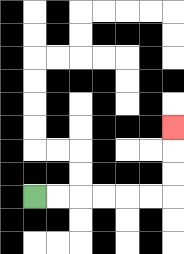{'start': '[1, 8]', 'end': '[7, 5]', 'path_directions': 'R,R,R,R,R,R,U,U,U', 'path_coordinates': '[[1, 8], [2, 8], [3, 8], [4, 8], [5, 8], [6, 8], [7, 8], [7, 7], [7, 6], [7, 5]]'}